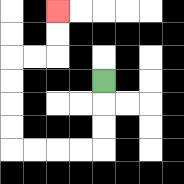{'start': '[4, 3]', 'end': '[2, 0]', 'path_directions': 'D,D,D,L,L,L,L,U,U,U,U,R,R,U,U', 'path_coordinates': '[[4, 3], [4, 4], [4, 5], [4, 6], [3, 6], [2, 6], [1, 6], [0, 6], [0, 5], [0, 4], [0, 3], [0, 2], [1, 2], [2, 2], [2, 1], [2, 0]]'}